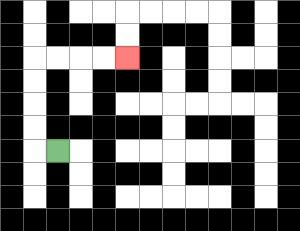{'start': '[2, 6]', 'end': '[5, 2]', 'path_directions': 'L,U,U,U,U,R,R,R,R', 'path_coordinates': '[[2, 6], [1, 6], [1, 5], [1, 4], [1, 3], [1, 2], [2, 2], [3, 2], [4, 2], [5, 2]]'}